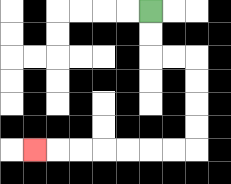{'start': '[6, 0]', 'end': '[1, 6]', 'path_directions': 'D,D,R,R,D,D,D,D,L,L,L,L,L,L,L', 'path_coordinates': '[[6, 0], [6, 1], [6, 2], [7, 2], [8, 2], [8, 3], [8, 4], [8, 5], [8, 6], [7, 6], [6, 6], [5, 6], [4, 6], [3, 6], [2, 6], [1, 6]]'}